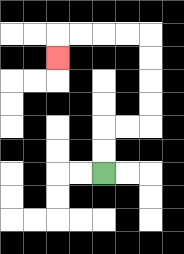{'start': '[4, 7]', 'end': '[2, 2]', 'path_directions': 'U,U,R,R,U,U,U,U,L,L,L,L,D', 'path_coordinates': '[[4, 7], [4, 6], [4, 5], [5, 5], [6, 5], [6, 4], [6, 3], [6, 2], [6, 1], [5, 1], [4, 1], [3, 1], [2, 1], [2, 2]]'}